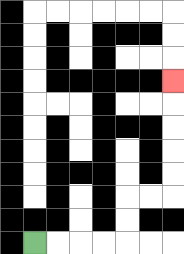{'start': '[1, 10]', 'end': '[7, 3]', 'path_directions': 'R,R,R,R,U,U,R,R,U,U,U,U,U', 'path_coordinates': '[[1, 10], [2, 10], [3, 10], [4, 10], [5, 10], [5, 9], [5, 8], [6, 8], [7, 8], [7, 7], [7, 6], [7, 5], [7, 4], [7, 3]]'}